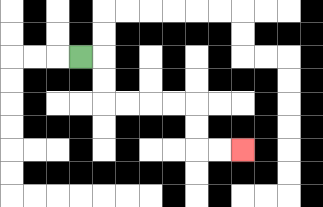{'start': '[3, 2]', 'end': '[10, 6]', 'path_directions': 'R,D,D,R,R,R,R,D,D,R,R', 'path_coordinates': '[[3, 2], [4, 2], [4, 3], [4, 4], [5, 4], [6, 4], [7, 4], [8, 4], [8, 5], [8, 6], [9, 6], [10, 6]]'}